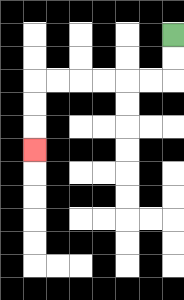{'start': '[7, 1]', 'end': '[1, 6]', 'path_directions': 'D,D,L,L,L,L,L,L,D,D,D', 'path_coordinates': '[[7, 1], [7, 2], [7, 3], [6, 3], [5, 3], [4, 3], [3, 3], [2, 3], [1, 3], [1, 4], [1, 5], [1, 6]]'}